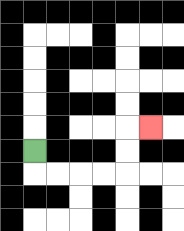{'start': '[1, 6]', 'end': '[6, 5]', 'path_directions': 'D,R,R,R,R,U,U,R', 'path_coordinates': '[[1, 6], [1, 7], [2, 7], [3, 7], [4, 7], [5, 7], [5, 6], [5, 5], [6, 5]]'}